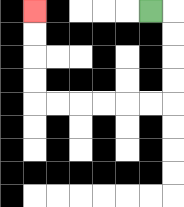{'start': '[6, 0]', 'end': '[1, 0]', 'path_directions': 'R,D,D,D,D,L,L,L,L,L,L,U,U,U,U', 'path_coordinates': '[[6, 0], [7, 0], [7, 1], [7, 2], [7, 3], [7, 4], [6, 4], [5, 4], [4, 4], [3, 4], [2, 4], [1, 4], [1, 3], [1, 2], [1, 1], [1, 0]]'}